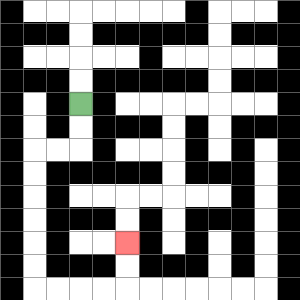{'start': '[3, 4]', 'end': '[5, 10]', 'path_directions': 'D,D,L,L,D,D,D,D,D,D,R,R,R,R,U,U', 'path_coordinates': '[[3, 4], [3, 5], [3, 6], [2, 6], [1, 6], [1, 7], [1, 8], [1, 9], [1, 10], [1, 11], [1, 12], [2, 12], [3, 12], [4, 12], [5, 12], [5, 11], [5, 10]]'}